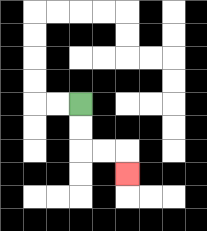{'start': '[3, 4]', 'end': '[5, 7]', 'path_directions': 'D,D,R,R,D', 'path_coordinates': '[[3, 4], [3, 5], [3, 6], [4, 6], [5, 6], [5, 7]]'}